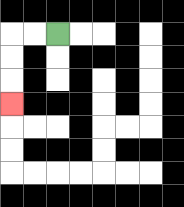{'start': '[2, 1]', 'end': '[0, 4]', 'path_directions': 'L,L,D,D,D', 'path_coordinates': '[[2, 1], [1, 1], [0, 1], [0, 2], [0, 3], [0, 4]]'}